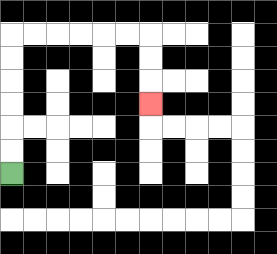{'start': '[0, 7]', 'end': '[6, 4]', 'path_directions': 'U,U,U,U,U,U,R,R,R,R,R,R,D,D,D', 'path_coordinates': '[[0, 7], [0, 6], [0, 5], [0, 4], [0, 3], [0, 2], [0, 1], [1, 1], [2, 1], [3, 1], [4, 1], [5, 1], [6, 1], [6, 2], [6, 3], [6, 4]]'}